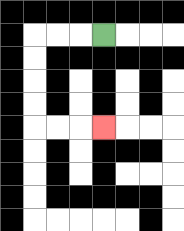{'start': '[4, 1]', 'end': '[4, 5]', 'path_directions': 'L,L,L,D,D,D,D,R,R,R', 'path_coordinates': '[[4, 1], [3, 1], [2, 1], [1, 1], [1, 2], [1, 3], [1, 4], [1, 5], [2, 5], [3, 5], [4, 5]]'}